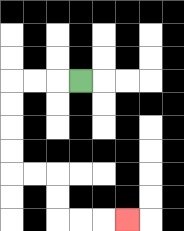{'start': '[3, 3]', 'end': '[5, 9]', 'path_directions': 'L,L,L,D,D,D,D,R,R,D,D,R,R,R', 'path_coordinates': '[[3, 3], [2, 3], [1, 3], [0, 3], [0, 4], [0, 5], [0, 6], [0, 7], [1, 7], [2, 7], [2, 8], [2, 9], [3, 9], [4, 9], [5, 9]]'}